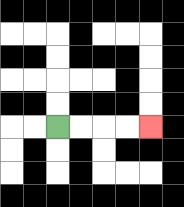{'start': '[2, 5]', 'end': '[6, 5]', 'path_directions': 'R,R,R,R', 'path_coordinates': '[[2, 5], [3, 5], [4, 5], [5, 5], [6, 5]]'}